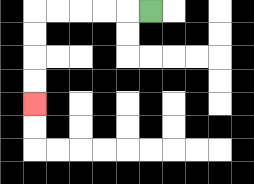{'start': '[6, 0]', 'end': '[1, 4]', 'path_directions': 'L,L,L,L,L,D,D,D,D', 'path_coordinates': '[[6, 0], [5, 0], [4, 0], [3, 0], [2, 0], [1, 0], [1, 1], [1, 2], [1, 3], [1, 4]]'}